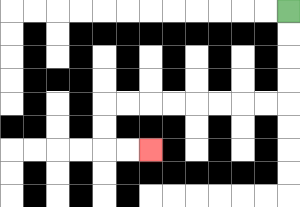{'start': '[12, 0]', 'end': '[6, 6]', 'path_directions': 'D,D,D,D,L,L,L,L,L,L,L,L,D,D,R,R', 'path_coordinates': '[[12, 0], [12, 1], [12, 2], [12, 3], [12, 4], [11, 4], [10, 4], [9, 4], [8, 4], [7, 4], [6, 4], [5, 4], [4, 4], [4, 5], [4, 6], [5, 6], [6, 6]]'}